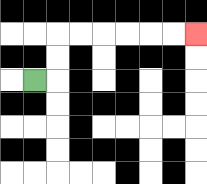{'start': '[1, 3]', 'end': '[8, 1]', 'path_directions': 'R,U,U,R,R,R,R,R,R', 'path_coordinates': '[[1, 3], [2, 3], [2, 2], [2, 1], [3, 1], [4, 1], [5, 1], [6, 1], [7, 1], [8, 1]]'}